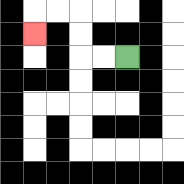{'start': '[5, 2]', 'end': '[1, 1]', 'path_directions': 'L,L,U,U,L,L,D', 'path_coordinates': '[[5, 2], [4, 2], [3, 2], [3, 1], [3, 0], [2, 0], [1, 0], [1, 1]]'}